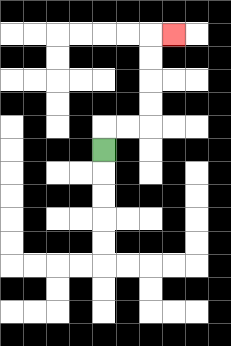{'start': '[4, 6]', 'end': '[7, 1]', 'path_directions': 'U,R,R,U,U,U,U,R', 'path_coordinates': '[[4, 6], [4, 5], [5, 5], [6, 5], [6, 4], [6, 3], [6, 2], [6, 1], [7, 1]]'}